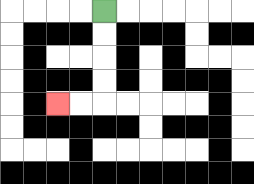{'start': '[4, 0]', 'end': '[2, 4]', 'path_directions': 'D,D,D,D,L,L', 'path_coordinates': '[[4, 0], [4, 1], [4, 2], [4, 3], [4, 4], [3, 4], [2, 4]]'}